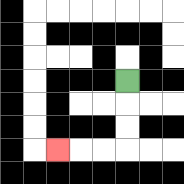{'start': '[5, 3]', 'end': '[2, 6]', 'path_directions': 'D,D,D,L,L,L', 'path_coordinates': '[[5, 3], [5, 4], [5, 5], [5, 6], [4, 6], [3, 6], [2, 6]]'}